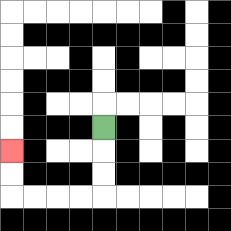{'start': '[4, 5]', 'end': '[0, 6]', 'path_directions': 'D,D,D,L,L,L,L,U,U', 'path_coordinates': '[[4, 5], [4, 6], [4, 7], [4, 8], [3, 8], [2, 8], [1, 8], [0, 8], [0, 7], [0, 6]]'}